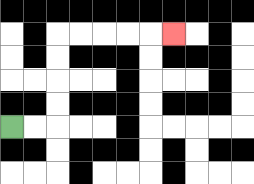{'start': '[0, 5]', 'end': '[7, 1]', 'path_directions': 'R,R,U,U,U,U,R,R,R,R,R', 'path_coordinates': '[[0, 5], [1, 5], [2, 5], [2, 4], [2, 3], [2, 2], [2, 1], [3, 1], [4, 1], [5, 1], [6, 1], [7, 1]]'}